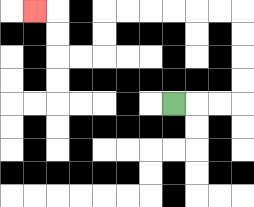{'start': '[7, 4]', 'end': '[1, 0]', 'path_directions': 'R,R,R,U,U,U,U,L,L,L,L,L,L,D,D,L,L,U,U,L', 'path_coordinates': '[[7, 4], [8, 4], [9, 4], [10, 4], [10, 3], [10, 2], [10, 1], [10, 0], [9, 0], [8, 0], [7, 0], [6, 0], [5, 0], [4, 0], [4, 1], [4, 2], [3, 2], [2, 2], [2, 1], [2, 0], [1, 0]]'}